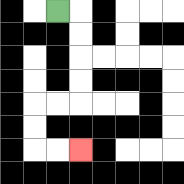{'start': '[2, 0]', 'end': '[3, 6]', 'path_directions': 'R,D,D,D,D,L,L,D,D,R,R', 'path_coordinates': '[[2, 0], [3, 0], [3, 1], [3, 2], [3, 3], [3, 4], [2, 4], [1, 4], [1, 5], [1, 6], [2, 6], [3, 6]]'}